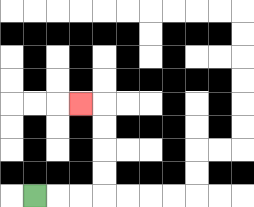{'start': '[1, 8]', 'end': '[3, 4]', 'path_directions': 'R,R,R,U,U,U,U,L', 'path_coordinates': '[[1, 8], [2, 8], [3, 8], [4, 8], [4, 7], [4, 6], [4, 5], [4, 4], [3, 4]]'}